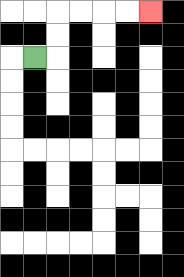{'start': '[1, 2]', 'end': '[6, 0]', 'path_directions': 'R,U,U,R,R,R,R', 'path_coordinates': '[[1, 2], [2, 2], [2, 1], [2, 0], [3, 0], [4, 0], [5, 0], [6, 0]]'}